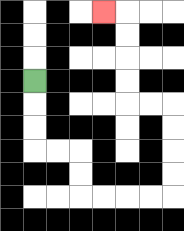{'start': '[1, 3]', 'end': '[4, 0]', 'path_directions': 'D,D,D,R,R,D,D,R,R,R,R,U,U,U,U,L,L,U,U,U,U,L', 'path_coordinates': '[[1, 3], [1, 4], [1, 5], [1, 6], [2, 6], [3, 6], [3, 7], [3, 8], [4, 8], [5, 8], [6, 8], [7, 8], [7, 7], [7, 6], [7, 5], [7, 4], [6, 4], [5, 4], [5, 3], [5, 2], [5, 1], [5, 0], [4, 0]]'}